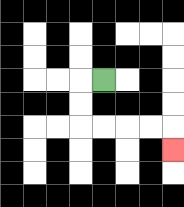{'start': '[4, 3]', 'end': '[7, 6]', 'path_directions': 'L,D,D,R,R,R,R,D', 'path_coordinates': '[[4, 3], [3, 3], [3, 4], [3, 5], [4, 5], [5, 5], [6, 5], [7, 5], [7, 6]]'}